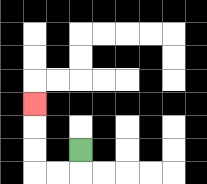{'start': '[3, 6]', 'end': '[1, 4]', 'path_directions': 'D,L,L,U,U,U', 'path_coordinates': '[[3, 6], [3, 7], [2, 7], [1, 7], [1, 6], [1, 5], [1, 4]]'}